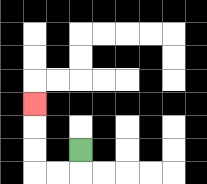{'start': '[3, 6]', 'end': '[1, 4]', 'path_directions': 'D,L,L,U,U,U', 'path_coordinates': '[[3, 6], [3, 7], [2, 7], [1, 7], [1, 6], [1, 5], [1, 4]]'}